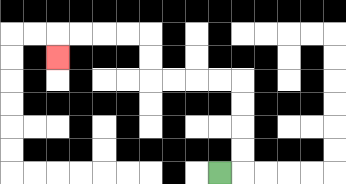{'start': '[9, 7]', 'end': '[2, 2]', 'path_directions': 'R,U,U,U,U,L,L,L,L,U,U,L,L,L,L,D', 'path_coordinates': '[[9, 7], [10, 7], [10, 6], [10, 5], [10, 4], [10, 3], [9, 3], [8, 3], [7, 3], [6, 3], [6, 2], [6, 1], [5, 1], [4, 1], [3, 1], [2, 1], [2, 2]]'}